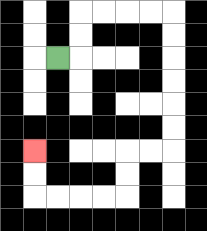{'start': '[2, 2]', 'end': '[1, 6]', 'path_directions': 'R,U,U,R,R,R,R,D,D,D,D,D,D,L,L,D,D,L,L,L,L,U,U', 'path_coordinates': '[[2, 2], [3, 2], [3, 1], [3, 0], [4, 0], [5, 0], [6, 0], [7, 0], [7, 1], [7, 2], [7, 3], [7, 4], [7, 5], [7, 6], [6, 6], [5, 6], [5, 7], [5, 8], [4, 8], [3, 8], [2, 8], [1, 8], [1, 7], [1, 6]]'}